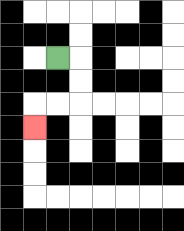{'start': '[2, 2]', 'end': '[1, 5]', 'path_directions': 'R,D,D,L,L,D', 'path_coordinates': '[[2, 2], [3, 2], [3, 3], [3, 4], [2, 4], [1, 4], [1, 5]]'}